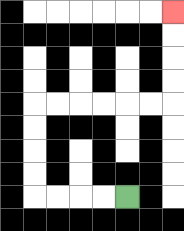{'start': '[5, 8]', 'end': '[7, 0]', 'path_directions': 'L,L,L,L,U,U,U,U,R,R,R,R,R,R,U,U,U,U', 'path_coordinates': '[[5, 8], [4, 8], [3, 8], [2, 8], [1, 8], [1, 7], [1, 6], [1, 5], [1, 4], [2, 4], [3, 4], [4, 4], [5, 4], [6, 4], [7, 4], [7, 3], [7, 2], [7, 1], [7, 0]]'}